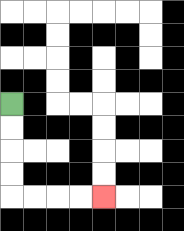{'start': '[0, 4]', 'end': '[4, 8]', 'path_directions': 'D,D,D,D,R,R,R,R', 'path_coordinates': '[[0, 4], [0, 5], [0, 6], [0, 7], [0, 8], [1, 8], [2, 8], [3, 8], [4, 8]]'}